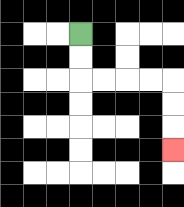{'start': '[3, 1]', 'end': '[7, 6]', 'path_directions': 'D,D,R,R,R,R,D,D,D', 'path_coordinates': '[[3, 1], [3, 2], [3, 3], [4, 3], [5, 3], [6, 3], [7, 3], [7, 4], [7, 5], [7, 6]]'}